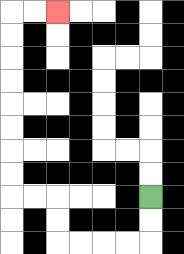{'start': '[6, 8]', 'end': '[2, 0]', 'path_directions': 'D,D,L,L,L,L,U,U,L,L,U,U,U,U,U,U,U,U,R,R', 'path_coordinates': '[[6, 8], [6, 9], [6, 10], [5, 10], [4, 10], [3, 10], [2, 10], [2, 9], [2, 8], [1, 8], [0, 8], [0, 7], [0, 6], [0, 5], [0, 4], [0, 3], [0, 2], [0, 1], [0, 0], [1, 0], [2, 0]]'}